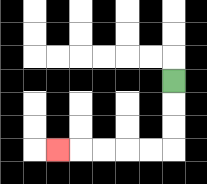{'start': '[7, 3]', 'end': '[2, 6]', 'path_directions': 'D,D,D,L,L,L,L,L', 'path_coordinates': '[[7, 3], [7, 4], [7, 5], [7, 6], [6, 6], [5, 6], [4, 6], [3, 6], [2, 6]]'}